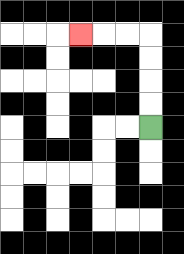{'start': '[6, 5]', 'end': '[3, 1]', 'path_directions': 'U,U,U,U,L,L,L', 'path_coordinates': '[[6, 5], [6, 4], [6, 3], [6, 2], [6, 1], [5, 1], [4, 1], [3, 1]]'}